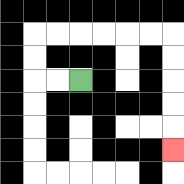{'start': '[3, 3]', 'end': '[7, 6]', 'path_directions': 'L,L,U,U,R,R,R,R,R,R,D,D,D,D,D', 'path_coordinates': '[[3, 3], [2, 3], [1, 3], [1, 2], [1, 1], [2, 1], [3, 1], [4, 1], [5, 1], [6, 1], [7, 1], [7, 2], [7, 3], [7, 4], [7, 5], [7, 6]]'}